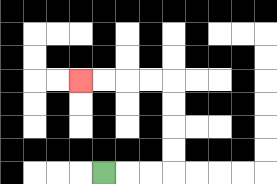{'start': '[4, 7]', 'end': '[3, 3]', 'path_directions': 'R,R,R,U,U,U,U,L,L,L,L', 'path_coordinates': '[[4, 7], [5, 7], [6, 7], [7, 7], [7, 6], [7, 5], [7, 4], [7, 3], [6, 3], [5, 3], [4, 3], [3, 3]]'}